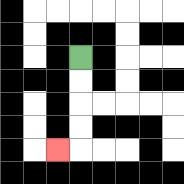{'start': '[3, 2]', 'end': '[2, 6]', 'path_directions': 'D,D,D,D,L', 'path_coordinates': '[[3, 2], [3, 3], [3, 4], [3, 5], [3, 6], [2, 6]]'}